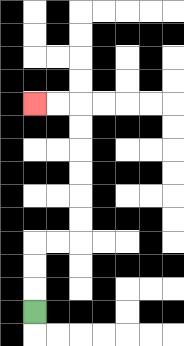{'start': '[1, 13]', 'end': '[1, 4]', 'path_directions': 'U,U,U,R,R,U,U,U,U,U,U,L,L', 'path_coordinates': '[[1, 13], [1, 12], [1, 11], [1, 10], [2, 10], [3, 10], [3, 9], [3, 8], [3, 7], [3, 6], [3, 5], [3, 4], [2, 4], [1, 4]]'}